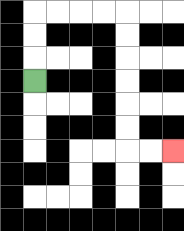{'start': '[1, 3]', 'end': '[7, 6]', 'path_directions': 'U,U,U,R,R,R,R,D,D,D,D,D,D,R,R', 'path_coordinates': '[[1, 3], [1, 2], [1, 1], [1, 0], [2, 0], [3, 0], [4, 0], [5, 0], [5, 1], [5, 2], [5, 3], [5, 4], [5, 5], [5, 6], [6, 6], [7, 6]]'}